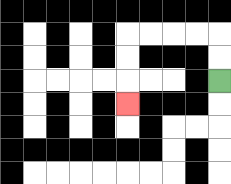{'start': '[9, 3]', 'end': '[5, 4]', 'path_directions': 'U,U,L,L,L,L,D,D,D', 'path_coordinates': '[[9, 3], [9, 2], [9, 1], [8, 1], [7, 1], [6, 1], [5, 1], [5, 2], [5, 3], [5, 4]]'}